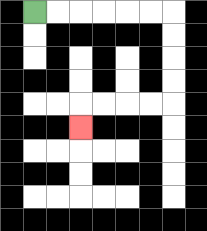{'start': '[1, 0]', 'end': '[3, 5]', 'path_directions': 'R,R,R,R,R,R,D,D,D,D,L,L,L,L,D', 'path_coordinates': '[[1, 0], [2, 0], [3, 0], [4, 0], [5, 0], [6, 0], [7, 0], [7, 1], [7, 2], [7, 3], [7, 4], [6, 4], [5, 4], [4, 4], [3, 4], [3, 5]]'}